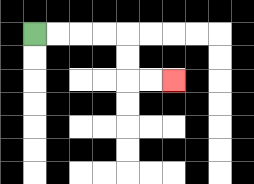{'start': '[1, 1]', 'end': '[7, 3]', 'path_directions': 'R,R,R,R,D,D,R,R', 'path_coordinates': '[[1, 1], [2, 1], [3, 1], [4, 1], [5, 1], [5, 2], [5, 3], [6, 3], [7, 3]]'}